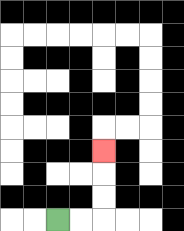{'start': '[2, 9]', 'end': '[4, 6]', 'path_directions': 'R,R,U,U,U', 'path_coordinates': '[[2, 9], [3, 9], [4, 9], [4, 8], [4, 7], [4, 6]]'}